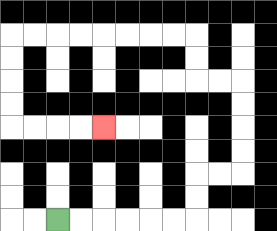{'start': '[2, 9]', 'end': '[4, 5]', 'path_directions': 'R,R,R,R,R,R,U,U,R,R,U,U,U,U,L,L,U,U,L,L,L,L,L,L,L,L,D,D,D,D,R,R,R,R', 'path_coordinates': '[[2, 9], [3, 9], [4, 9], [5, 9], [6, 9], [7, 9], [8, 9], [8, 8], [8, 7], [9, 7], [10, 7], [10, 6], [10, 5], [10, 4], [10, 3], [9, 3], [8, 3], [8, 2], [8, 1], [7, 1], [6, 1], [5, 1], [4, 1], [3, 1], [2, 1], [1, 1], [0, 1], [0, 2], [0, 3], [0, 4], [0, 5], [1, 5], [2, 5], [3, 5], [4, 5]]'}